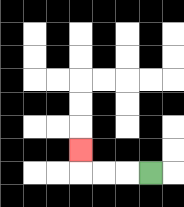{'start': '[6, 7]', 'end': '[3, 6]', 'path_directions': 'L,L,L,U', 'path_coordinates': '[[6, 7], [5, 7], [4, 7], [3, 7], [3, 6]]'}